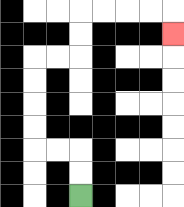{'start': '[3, 8]', 'end': '[7, 1]', 'path_directions': 'U,U,L,L,U,U,U,U,R,R,U,U,R,R,R,R,D', 'path_coordinates': '[[3, 8], [3, 7], [3, 6], [2, 6], [1, 6], [1, 5], [1, 4], [1, 3], [1, 2], [2, 2], [3, 2], [3, 1], [3, 0], [4, 0], [5, 0], [6, 0], [7, 0], [7, 1]]'}